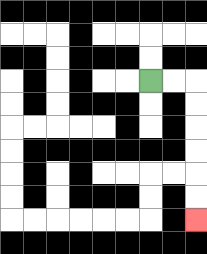{'start': '[6, 3]', 'end': '[8, 9]', 'path_directions': 'R,R,D,D,D,D,D,D', 'path_coordinates': '[[6, 3], [7, 3], [8, 3], [8, 4], [8, 5], [8, 6], [8, 7], [8, 8], [8, 9]]'}